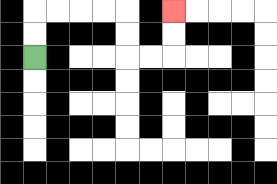{'start': '[1, 2]', 'end': '[7, 0]', 'path_directions': 'U,U,R,R,R,R,D,D,R,R,U,U', 'path_coordinates': '[[1, 2], [1, 1], [1, 0], [2, 0], [3, 0], [4, 0], [5, 0], [5, 1], [5, 2], [6, 2], [7, 2], [7, 1], [7, 0]]'}